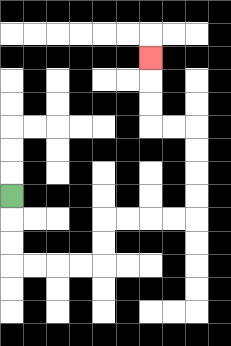{'start': '[0, 8]', 'end': '[6, 2]', 'path_directions': 'D,D,D,R,R,R,R,U,U,R,R,R,R,U,U,U,U,L,L,U,U,U', 'path_coordinates': '[[0, 8], [0, 9], [0, 10], [0, 11], [1, 11], [2, 11], [3, 11], [4, 11], [4, 10], [4, 9], [5, 9], [6, 9], [7, 9], [8, 9], [8, 8], [8, 7], [8, 6], [8, 5], [7, 5], [6, 5], [6, 4], [6, 3], [6, 2]]'}